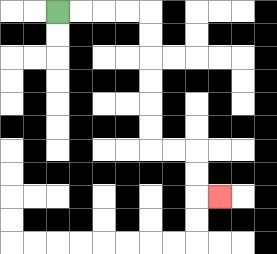{'start': '[2, 0]', 'end': '[9, 8]', 'path_directions': 'R,R,R,R,D,D,D,D,D,D,R,R,D,D,R', 'path_coordinates': '[[2, 0], [3, 0], [4, 0], [5, 0], [6, 0], [6, 1], [6, 2], [6, 3], [6, 4], [6, 5], [6, 6], [7, 6], [8, 6], [8, 7], [8, 8], [9, 8]]'}